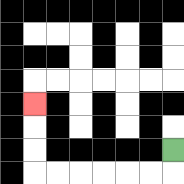{'start': '[7, 6]', 'end': '[1, 4]', 'path_directions': 'D,L,L,L,L,L,L,U,U,U', 'path_coordinates': '[[7, 6], [7, 7], [6, 7], [5, 7], [4, 7], [3, 7], [2, 7], [1, 7], [1, 6], [1, 5], [1, 4]]'}